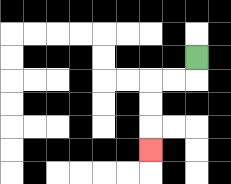{'start': '[8, 2]', 'end': '[6, 6]', 'path_directions': 'D,L,L,D,D,D', 'path_coordinates': '[[8, 2], [8, 3], [7, 3], [6, 3], [6, 4], [6, 5], [6, 6]]'}